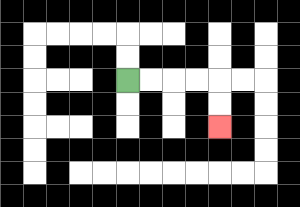{'start': '[5, 3]', 'end': '[9, 5]', 'path_directions': 'R,R,R,R,D,D', 'path_coordinates': '[[5, 3], [6, 3], [7, 3], [8, 3], [9, 3], [9, 4], [9, 5]]'}